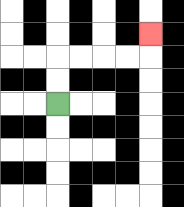{'start': '[2, 4]', 'end': '[6, 1]', 'path_directions': 'U,U,R,R,R,R,U', 'path_coordinates': '[[2, 4], [2, 3], [2, 2], [3, 2], [4, 2], [5, 2], [6, 2], [6, 1]]'}